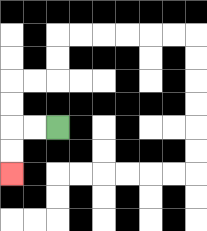{'start': '[2, 5]', 'end': '[0, 7]', 'path_directions': 'L,L,D,D', 'path_coordinates': '[[2, 5], [1, 5], [0, 5], [0, 6], [0, 7]]'}